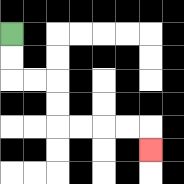{'start': '[0, 1]', 'end': '[6, 6]', 'path_directions': 'D,D,R,R,D,D,R,R,R,R,D', 'path_coordinates': '[[0, 1], [0, 2], [0, 3], [1, 3], [2, 3], [2, 4], [2, 5], [3, 5], [4, 5], [5, 5], [6, 5], [6, 6]]'}